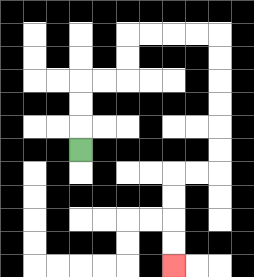{'start': '[3, 6]', 'end': '[7, 11]', 'path_directions': 'U,U,U,R,R,U,U,R,R,R,R,D,D,D,D,D,D,L,L,D,D,D,D', 'path_coordinates': '[[3, 6], [3, 5], [3, 4], [3, 3], [4, 3], [5, 3], [5, 2], [5, 1], [6, 1], [7, 1], [8, 1], [9, 1], [9, 2], [9, 3], [9, 4], [9, 5], [9, 6], [9, 7], [8, 7], [7, 7], [7, 8], [7, 9], [7, 10], [7, 11]]'}